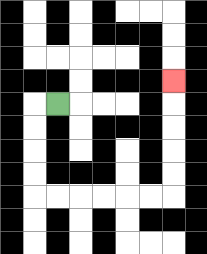{'start': '[2, 4]', 'end': '[7, 3]', 'path_directions': 'L,D,D,D,D,R,R,R,R,R,R,U,U,U,U,U', 'path_coordinates': '[[2, 4], [1, 4], [1, 5], [1, 6], [1, 7], [1, 8], [2, 8], [3, 8], [4, 8], [5, 8], [6, 8], [7, 8], [7, 7], [7, 6], [7, 5], [7, 4], [7, 3]]'}